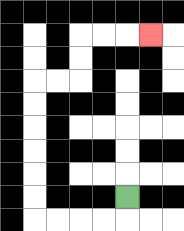{'start': '[5, 8]', 'end': '[6, 1]', 'path_directions': 'D,L,L,L,L,U,U,U,U,U,U,R,R,U,U,R,R,R', 'path_coordinates': '[[5, 8], [5, 9], [4, 9], [3, 9], [2, 9], [1, 9], [1, 8], [1, 7], [1, 6], [1, 5], [1, 4], [1, 3], [2, 3], [3, 3], [3, 2], [3, 1], [4, 1], [5, 1], [6, 1]]'}